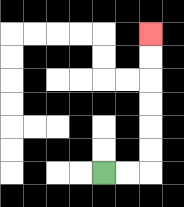{'start': '[4, 7]', 'end': '[6, 1]', 'path_directions': 'R,R,U,U,U,U,U,U', 'path_coordinates': '[[4, 7], [5, 7], [6, 7], [6, 6], [6, 5], [6, 4], [6, 3], [6, 2], [6, 1]]'}